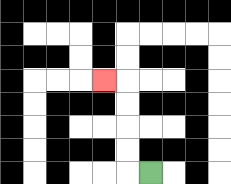{'start': '[6, 7]', 'end': '[4, 3]', 'path_directions': 'L,U,U,U,U,L', 'path_coordinates': '[[6, 7], [5, 7], [5, 6], [5, 5], [5, 4], [5, 3], [4, 3]]'}